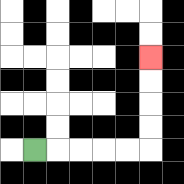{'start': '[1, 6]', 'end': '[6, 2]', 'path_directions': 'R,R,R,R,R,U,U,U,U', 'path_coordinates': '[[1, 6], [2, 6], [3, 6], [4, 6], [5, 6], [6, 6], [6, 5], [6, 4], [6, 3], [6, 2]]'}